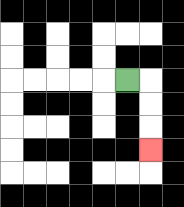{'start': '[5, 3]', 'end': '[6, 6]', 'path_directions': 'R,D,D,D', 'path_coordinates': '[[5, 3], [6, 3], [6, 4], [6, 5], [6, 6]]'}